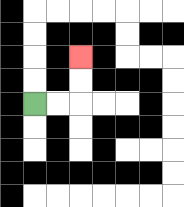{'start': '[1, 4]', 'end': '[3, 2]', 'path_directions': 'R,R,U,U', 'path_coordinates': '[[1, 4], [2, 4], [3, 4], [3, 3], [3, 2]]'}